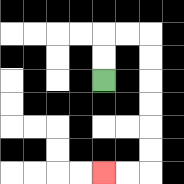{'start': '[4, 3]', 'end': '[4, 7]', 'path_directions': 'U,U,R,R,D,D,D,D,D,D,L,L', 'path_coordinates': '[[4, 3], [4, 2], [4, 1], [5, 1], [6, 1], [6, 2], [6, 3], [6, 4], [6, 5], [6, 6], [6, 7], [5, 7], [4, 7]]'}